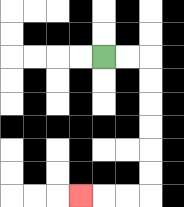{'start': '[4, 2]', 'end': '[3, 8]', 'path_directions': 'R,R,D,D,D,D,D,D,L,L,L', 'path_coordinates': '[[4, 2], [5, 2], [6, 2], [6, 3], [6, 4], [6, 5], [6, 6], [6, 7], [6, 8], [5, 8], [4, 8], [3, 8]]'}